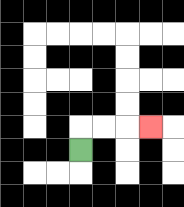{'start': '[3, 6]', 'end': '[6, 5]', 'path_directions': 'U,R,R,R', 'path_coordinates': '[[3, 6], [3, 5], [4, 5], [5, 5], [6, 5]]'}